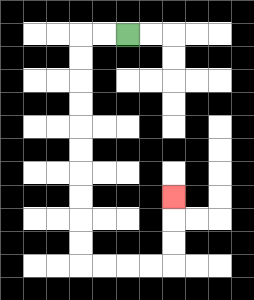{'start': '[5, 1]', 'end': '[7, 8]', 'path_directions': 'L,L,D,D,D,D,D,D,D,D,D,D,R,R,R,R,U,U,U', 'path_coordinates': '[[5, 1], [4, 1], [3, 1], [3, 2], [3, 3], [3, 4], [3, 5], [3, 6], [3, 7], [3, 8], [3, 9], [3, 10], [3, 11], [4, 11], [5, 11], [6, 11], [7, 11], [7, 10], [7, 9], [7, 8]]'}